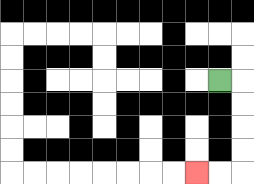{'start': '[9, 3]', 'end': '[8, 7]', 'path_directions': 'R,D,D,D,D,L,L', 'path_coordinates': '[[9, 3], [10, 3], [10, 4], [10, 5], [10, 6], [10, 7], [9, 7], [8, 7]]'}